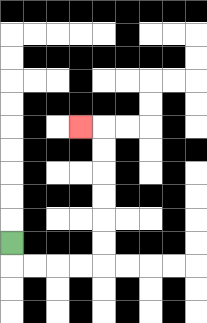{'start': '[0, 10]', 'end': '[3, 5]', 'path_directions': 'D,R,R,R,R,U,U,U,U,U,U,L', 'path_coordinates': '[[0, 10], [0, 11], [1, 11], [2, 11], [3, 11], [4, 11], [4, 10], [4, 9], [4, 8], [4, 7], [4, 6], [4, 5], [3, 5]]'}